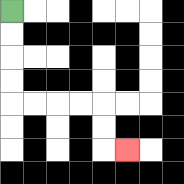{'start': '[0, 0]', 'end': '[5, 6]', 'path_directions': 'D,D,D,D,R,R,R,R,D,D,R', 'path_coordinates': '[[0, 0], [0, 1], [0, 2], [0, 3], [0, 4], [1, 4], [2, 4], [3, 4], [4, 4], [4, 5], [4, 6], [5, 6]]'}